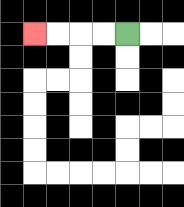{'start': '[5, 1]', 'end': '[1, 1]', 'path_directions': 'L,L,L,L', 'path_coordinates': '[[5, 1], [4, 1], [3, 1], [2, 1], [1, 1]]'}